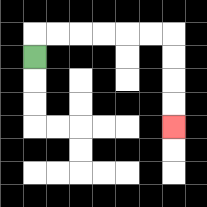{'start': '[1, 2]', 'end': '[7, 5]', 'path_directions': 'U,R,R,R,R,R,R,D,D,D,D', 'path_coordinates': '[[1, 2], [1, 1], [2, 1], [3, 1], [4, 1], [5, 1], [6, 1], [7, 1], [7, 2], [7, 3], [7, 4], [7, 5]]'}